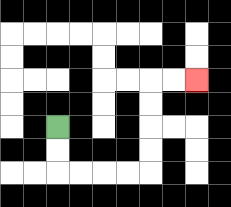{'start': '[2, 5]', 'end': '[8, 3]', 'path_directions': 'D,D,R,R,R,R,U,U,U,U,R,R', 'path_coordinates': '[[2, 5], [2, 6], [2, 7], [3, 7], [4, 7], [5, 7], [6, 7], [6, 6], [6, 5], [6, 4], [6, 3], [7, 3], [8, 3]]'}